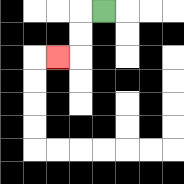{'start': '[4, 0]', 'end': '[2, 2]', 'path_directions': 'L,D,D,L', 'path_coordinates': '[[4, 0], [3, 0], [3, 1], [3, 2], [2, 2]]'}